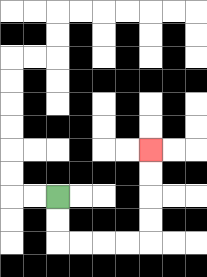{'start': '[2, 8]', 'end': '[6, 6]', 'path_directions': 'D,D,R,R,R,R,U,U,U,U', 'path_coordinates': '[[2, 8], [2, 9], [2, 10], [3, 10], [4, 10], [5, 10], [6, 10], [6, 9], [6, 8], [6, 7], [6, 6]]'}